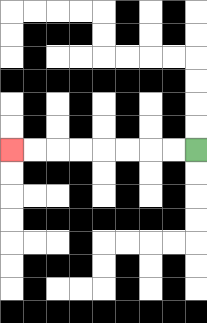{'start': '[8, 6]', 'end': '[0, 6]', 'path_directions': 'L,L,L,L,L,L,L,L', 'path_coordinates': '[[8, 6], [7, 6], [6, 6], [5, 6], [4, 6], [3, 6], [2, 6], [1, 6], [0, 6]]'}